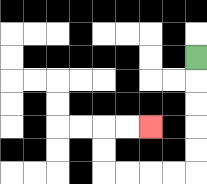{'start': '[8, 2]', 'end': '[6, 5]', 'path_directions': 'D,D,D,D,D,L,L,L,L,U,U,R,R', 'path_coordinates': '[[8, 2], [8, 3], [8, 4], [8, 5], [8, 6], [8, 7], [7, 7], [6, 7], [5, 7], [4, 7], [4, 6], [4, 5], [5, 5], [6, 5]]'}